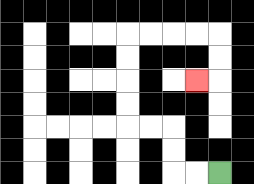{'start': '[9, 7]', 'end': '[8, 3]', 'path_directions': 'L,L,U,U,L,L,U,U,U,U,R,R,R,R,D,D,L', 'path_coordinates': '[[9, 7], [8, 7], [7, 7], [7, 6], [7, 5], [6, 5], [5, 5], [5, 4], [5, 3], [5, 2], [5, 1], [6, 1], [7, 1], [8, 1], [9, 1], [9, 2], [9, 3], [8, 3]]'}